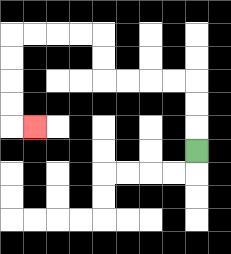{'start': '[8, 6]', 'end': '[1, 5]', 'path_directions': 'U,U,U,L,L,L,L,U,U,L,L,L,L,D,D,D,D,R', 'path_coordinates': '[[8, 6], [8, 5], [8, 4], [8, 3], [7, 3], [6, 3], [5, 3], [4, 3], [4, 2], [4, 1], [3, 1], [2, 1], [1, 1], [0, 1], [0, 2], [0, 3], [0, 4], [0, 5], [1, 5]]'}